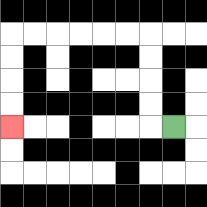{'start': '[7, 5]', 'end': '[0, 5]', 'path_directions': 'L,U,U,U,U,L,L,L,L,L,L,D,D,D,D', 'path_coordinates': '[[7, 5], [6, 5], [6, 4], [6, 3], [6, 2], [6, 1], [5, 1], [4, 1], [3, 1], [2, 1], [1, 1], [0, 1], [0, 2], [0, 3], [0, 4], [0, 5]]'}